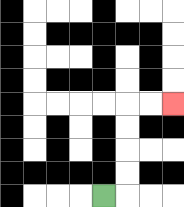{'start': '[4, 8]', 'end': '[7, 4]', 'path_directions': 'R,U,U,U,U,R,R', 'path_coordinates': '[[4, 8], [5, 8], [5, 7], [5, 6], [5, 5], [5, 4], [6, 4], [7, 4]]'}